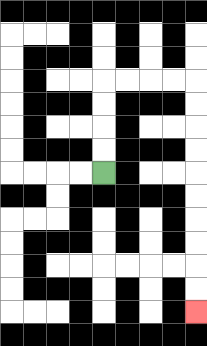{'start': '[4, 7]', 'end': '[8, 13]', 'path_directions': 'U,U,U,U,R,R,R,R,D,D,D,D,D,D,D,D,D,D', 'path_coordinates': '[[4, 7], [4, 6], [4, 5], [4, 4], [4, 3], [5, 3], [6, 3], [7, 3], [8, 3], [8, 4], [8, 5], [8, 6], [8, 7], [8, 8], [8, 9], [8, 10], [8, 11], [8, 12], [8, 13]]'}